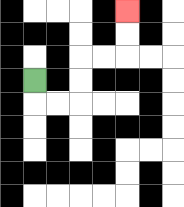{'start': '[1, 3]', 'end': '[5, 0]', 'path_directions': 'D,R,R,U,U,R,R,U,U', 'path_coordinates': '[[1, 3], [1, 4], [2, 4], [3, 4], [3, 3], [3, 2], [4, 2], [5, 2], [5, 1], [5, 0]]'}